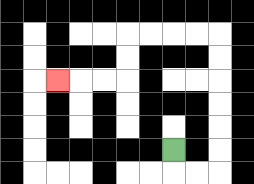{'start': '[7, 6]', 'end': '[2, 3]', 'path_directions': 'D,R,R,U,U,U,U,U,U,L,L,L,L,D,D,L,L,L', 'path_coordinates': '[[7, 6], [7, 7], [8, 7], [9, 7], [9, 6], [9, 5], [9, 4], [9, 3], [9, 2], [9, 1], [8, 1], [7, 1], [6, 1], [5, 1], [5, 2], [5, 3], [4, 3], [3, 3], [2, 3]]'}